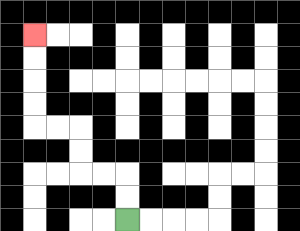{'start': '[5, 9]', 'end': '[1, 1]', 'path_directions': 'U,U,L,L,U,U,L,L,U,U,U,U', 'path_coordinates': '[[5, 9], [5, 8], [5, 7], [4, 7], [3, 7], [3, 6], [3, 5], [2, 5], [1, 5], [1, 4], [1, 3], [1, 2], [1, 1]]'}